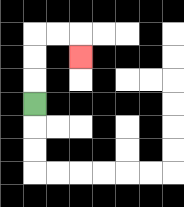{'start': '[1, 4]', 'end': '[3, 2]', 'path_directions': 'U,U,U,R,R,D', 'path_coordinates': '[[1, 4], [1, 3], [1, 2], [1, 1], [2, 1], [3, 1], [3, 2]]'}